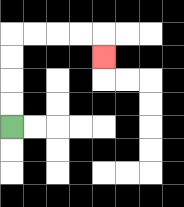{'start': '[0, 5]', 'end': '[4, 2]', 'path_directions': 'U,U,U,U,R,R,R,R,D', 'path_coordinates': '[[0, 5], [0, 4], [0, 3], [0, 2], [0, 1], [1, 1], [2, 1], [3, 1], [4, 1], [4, 2]]'}